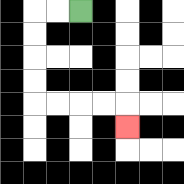{'start': '[3, 0]', 'end': '[5, 5]', 'path_directions': 'L,L,D,D,D,D,R,R,R,R,D', 'path_coordinates': '[[3, 0], [2, 0], [1, 0], [1, 1], [1, 2], [1, 3], [1, 4], [2, 4], [3, 4], [4, 4], [5, 4], [5, 5]]'}